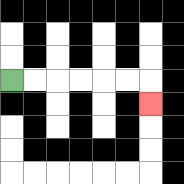{'start': '[0, 3]', 'end': '[6, 4]', 'path_directions': 'R,R,R,R,R,R,D', 'path_coordinates': '[[0, 3], [1, 3], [2, 3], [3, 3], [4, 3], [5, 3], [6, 3], [6, 4]]'}